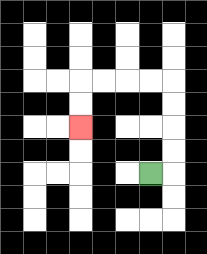{'start': '[6, 7]', 'end': '[3, 5]', 'path_directions': 'R,U,U,U,U,L,L,L,L,D,D', 'path_coordinates': '[[6, 7], [7, 7], [7, 6], [7, 5], [7, 4], [7, 3], [6, 3], [5, 3], [4, 3], [3, 3], [3, 4], [3, 5]]'}